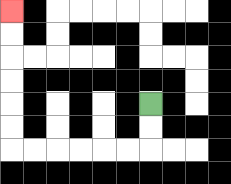{'start': '[6, 4]', 'end': '[0, 0]', 'path_directions': 'D,D,L,L,L,L,L,L,U,U,U,U,U,U', 'path_coordinates': '[[6, 4], [6, 5], [6, 6], [5, 6], [4, 6], [3, 6], [2, 6], [1, 6], [0, 6], [0, 5], [0, 4], [0, 3], [0, 2], [0, 1], [0, 0]]'}